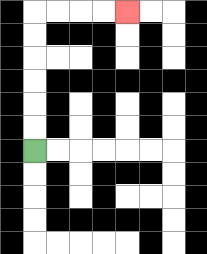{'start': '[1, 6]', 'end': '[5, 0]', 'path_directions': 'U,U,U,U,U,U,R,R,R,R', 'path_coordinates': '[[1, 6], [1, 5], [1, 4], [1, 3], [1, 2], [1, 1], [1, 0], [2, 0], [3, 0], [4, 0], [5, 0]]'}